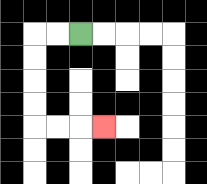{'start': '[3, 1]', 'end': '[4, 5]', 'path_directions': 'L,L,D,D,D,D,R,R,R', 'path_coordinates': '[[3, 1], [2, 1], [1, 1], [1, 2], [1, 3], [1, 4], [1, 5], [2, 5], [3, 5], [4, 5]]'}